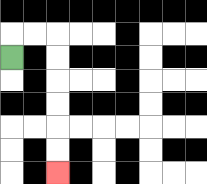{'start': '[0, 2]', 'end': '[2, 7]', 'path_directions': 'U,R,R,D,D,D,D,D,D', 'path_coordinates': '[[0, 2], [0, 1], [1, 1], [2, 1], [2, 2], [2, 3], [2, 4], [2, 5], [2, 6], [2, 7]]'}